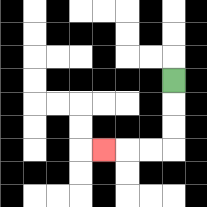{'start': '[7, 3]', 'end': '[4, 6]', 'path_directions': 'D,D,D,L,L,L', 'path_coordinates': '[[7, 3], [7, 4], [7, 5], [7, 6], [6, 6], [5, 6], [4, 6]]'}